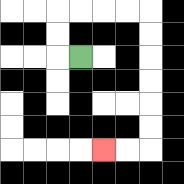{'start': '[3, 2]', 'end': '[4, 6]', 'path_directions': 'L,U,U,R,R,R,R,D,D,D,D,D,D,L,L', 'path_coordinates': '[[3, 2], [2, 2], [2, 1], [2, 0], [3, 0], [4, 0], [5, 0], [6, 0], [6, 1], [6, 2], [6, 3], [6, 4], [6, 5], [6, 6], [5, 6], [4, 6]]'}